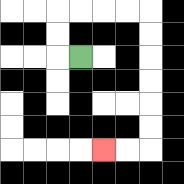{'start': '[3, 2]', 'end': '[4, 6]', 'path_directions': 'L,U,U,R,R,R,R,D,D,D,D,D,D,L,L', 'path_coordinates': '[[3, 2], [2, 2], [2, 1], [2, 0], [3, 0], [4, 0], [5, 0], [6, 0], [6, 1], [6, 2], [6, 3], [6, 4], [6, 5], [6, 6], [5, 6], [4, 6]]'}